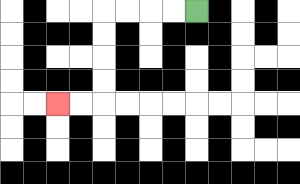{'start': '[8, 0]', 'end': '[2, 4]', 'path_directions': 'L,L,L,L,D,D,D,D,L,L', 'path_coordinates': '[[8, 0], [7, 0], [6, 0], [5, 0], [4, 0], [4, 1], [4, 2], [4, 3], [4, 4], [3, 4], [2, 4]]'}